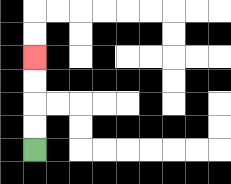{'start': '[1, 6]', 'end': '[1, 2]', 'path_directions': 'U,U,U,U', 'path_coordinates': '[[1, 6], [1, 5], [1, 4], [1, 3], [1, 2]]'}